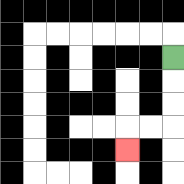{'start': '[7, 2]', 'end': '[5, 6]', 'path_directions': 'D,D,D,L,L,D', 'path_coordinates': '[[7, 2], [7, 3], [7, 4], [7, 5], [6, 5], [5, 5], [5, 6]]'}